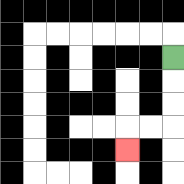{'start': '[7, 2]', 'end': '[5, 6]', 'path_directions': 'D,D,D,L,L,D', 'path_coordinates': '[[7, 2], [7, 3], [7, 4], [7, 5], [6, 5], [5, 5], [5, 6]]'}